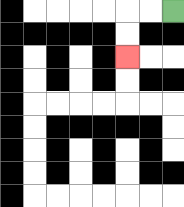{'start': '[7, 0]', 'end': '[5, 2]', 'path_directions': 'L,L,D,D', 'path_coordinates': '[[7, 0], [6, 0], [5, 0], [5, 1], [5, 2]]'}